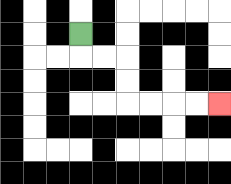{'start': '[3, 1]', 'end': '[9, 4]', 'path_directions': 'D,R,R,D,D,R,R,R,R', 'path_coordinates': '[[3, 1], [3, 2], [4, 2], [5, 2], [5, 3], [5, 4], [6, 4], [7, 4], [8, 4], [9, 4]]'}